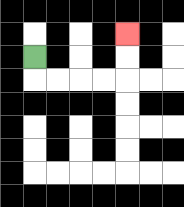{'start': '[1, 2]', 'end': '[5, 1]', 'path_directions': 'D,R,R,R,R,U,U', 'path_coordinates': '[[1, 2], [1, 3], [2, 3], [3, 3], [4, 3], [5, 3], [5, 2], [5, 1]]'}